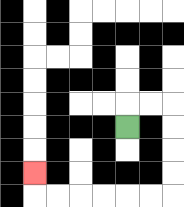{'start': '[5, 5]', 'end': '[1, 7]', 'path_directions': 'U,R,R,D,D,D,D,L,L,L,L,L,L,U', 'path_coordinates': '[[5, 5], [5, 4], [6, 4], [7, 4], [7, 5], [7, 6], [7, 7], [7, 8], [6, 8], [5, 8], [4, 8], [3, 8], [2, 8], [1, 8], [1, 7]]'}